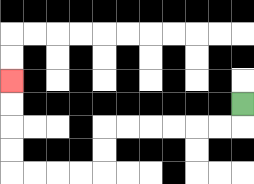{'start': '[10, 4]', 'end': '[0, 3]', 'path_directions': 'D,L,L,L,L,L,L,D,D,L,L,L,L,U,U,U,U', 'path_coordinates': '[[10, 4], [10, 5], [9, 5], [8, 5], [7, 5], [6, 5], [5, 5], [4, 5], [4, 6], [4, 7], [3, 7], [2, 7], [1, 7], [0, 7], [0, 6], [0, 5], [0, 4], [0, 3]]'}